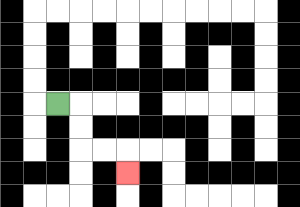{'start': '[2, 4]', 'end': '[5, 7]', 'path_directions': 'R,D,D,R,R,D', 'path_coordinates': '[[2, 4], [3, 4], [3, 5], [3, 6], [4, 6], [5, 6], [5, 7]]'}